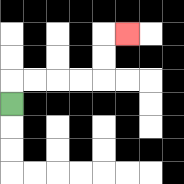{'start': '[0, 4]', 'end': '[5, 1]', 'path_directions': 'U,R,R,R,R,U,U,R', 'path_coordinates': '[[0, 4], [0, 3], [1, 3], [2, 3], [3, 3], [4, 3], [4, 2], [4, 1], [5, 1]]'}